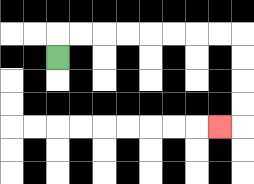{'start': '[2, 2]', 'end': '[9, 5]', 'path_directions': 'U,R,R,R,R,R,R,R,R,D,D,D,D,L', 'path_coordinates': '[[2, 2], [2, 1], [3, 1], [4, 1], [5, 1], [6, 1], [7, 1], [8, 1], [9, 1], [10, 1], [10, 2], [10, 3], [10, 4], [10, 5], [9, 5]]'}